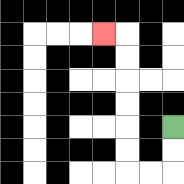{'start': '[7, 5]', 'end': '[4, 1]', 'path_directions': 'D,D,L,L,U,U,U,U,U,U,L', 'path_coordinates': '[[7, 5], [7, 6], [7, 7], [6, 7], [5, 7], [5, 6], [5, 5], [5, 4], [5, 3], [5, 2], [5, 1], [4, 1]]'}